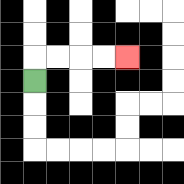{'start': '[1, 3]', 'end': '[5, 2]', 'path_directions': 'U,R,R,R,R', 'path_coordinates': '[[1, 3], [1, 2], [2, 2], [3, 2], [4, 2], [5, 2]]'}